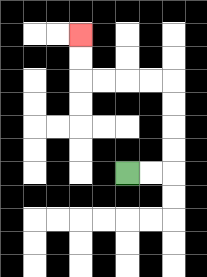{'start': '[5, 7]', 'end': '[3, 1]', 'path_directions': 'R,R,U,U,U,U,L,L,L,L,U,U', 'path_coordinates': '[[5, 7], [6, 7], [7, 7], [7, 6], [7, 5], [7, 4], [7, 3], [6, 3], [5, 3], [4, 3], [3, 3], [3, 2], [3, 1]]'}